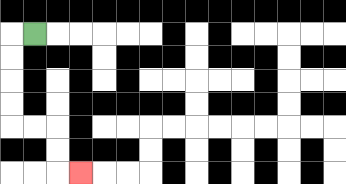{'start': '[1, 1]', 'end': '[3, 7]', 'path_directions': 'L,D,D,D,D,R,R,D,D,R', 'path_coordinates': '[[1, 1], [0, 1], [0, 2], [0, 3], [0, 4], [0, 5], [1, 5], [2, 5], [2, 6], [2, 7], [3, 7]]'}